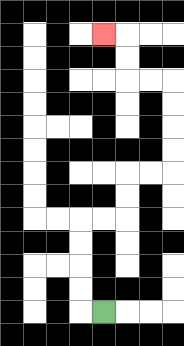{'start': '[4, 13]', 'end': '[4, 1]', 'path_directions': 'L,U,U,U,U,R,R,U,U,R,R,U,U,U,U,L,L,U,U,L', 'path_coordinates': '[[4, 13], [3, 13], [3, 12], [3, 11], [3, 10], [3, 9], [4, 9], [5, 9], [5, 8], [5, 7], [6, 7], [7, 7], [7, 6], [7, 5], [7, 4], [7, 3], [6, 3], [5, 3], [5, 2], [5, 1], [4, 1]]'}